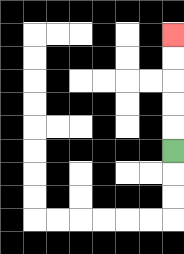{'start': '[7, 6]', 'end': '[7, 1]', 'path_directions': 'U,U,U,U,U', 'path_coordinates': '[[7, 6], [7, 5], [7, 4], [7, 3], [7, 2], [7, 1]]'}